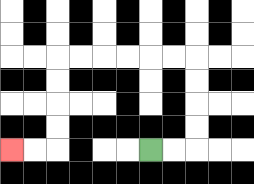{'start': '[6, 6]', 'end': '[0, 6]', 'path_directions': 'R,R,U,U,U,U,L,L,L,L,L,L,D,D,D,D,L,L', 'path_coordinates': '[[6, 6], [7, 6], [8, 6], [8, 5], [8, 4], [8, 3], [8, 2], [7, 2], [6, 2], [5, 2], [4, 2], [3, 2], [2, 2], [2, 3], [2, 4], [2, 5], [2, 6], [1, 6], [0, 6]]'}